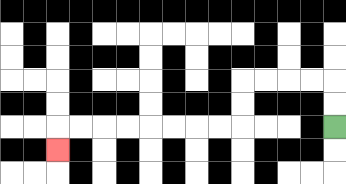{'start': '[14, 5]', 'end': '[2, 6]', 'path_directions': 'U,U,L,L,L,L,D,D,L,L,L,L,L,L,L,L,D', 'path_coordinates': '[[14, 5], [14, 4], [14, 3], [13, 3], [12, 3], [11, 3], [10, 3], [10, 4], [10, 5], [9, 5], [8, 5], [7, 5], [6, 5], [5, 5], [4, 5], [3, 5], [2, 5], [2, 6]]'}